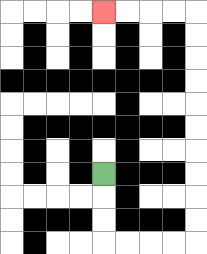{'start': '[4, 7]', 'end': '[4, 0]', 'path_directions': 'D,D,D,R,R,R,R,U,U,U,U,U,U,U,U,U,U,L,L,L,L', 'path_coordinates': '[[4, 7], [4, 8], [4, 9], [4, 10], [5, 10], [6, 10], [7, 10], [8, 10], [8, 9], [8, 8], [8, 7], [8, 6], [8, 5], [8, 4], [8, 3], [8, 2], [8, 1], [8, 0], [7, 0], [6, 0], [5, 0], [4, 0]]'}